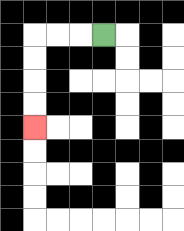{'start': '[4, 1]', 'end': '[1, 5]', 'path_directions': 'L,L,L,D,D,D,D', 'path_coordinates': '[[4, 1], [3, 1], [2, 1], [1, 1], [1, 2], [1, 3], [1, 4], [1, 5]]'}